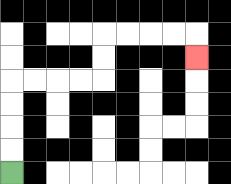{'start': '[0, 7]', 'end': '[8, 2]', 'path_directions': 'U,U,U,U,R,R,R,R,U,U,R,R,R,R,D', 'path_coordinates': '[[0, 7], [0, 6], [0, 5], [0, 4], [0, 3], [1, 3], [2, 3], [3, 3], [4, 3], [4, 2], [4, 1], [5, 1], [6, 1], [7, 1], [8, 1], [8, 2]]'}